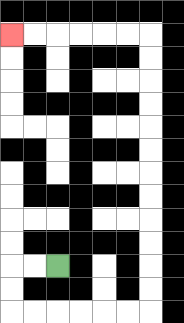{'start': '[2, 11]', 'end': '[0, 1]', 'path_directions': 'L,L,D,D,R,R,R,R,R,R,U,U,U,U,U,U,U,U,U,U,U,U,L,L,L,L,L,L', 'path_coordinates': '[[2, 11], [1, 11], [0, 11], [0, 12], [0, 13], [1, 13], [2, 13], [3, 13], [4, 13], [5, 13], [6, 13], [6, 12], [6, 11], [6, 10], [6, 9], [6, 8], [6, 7], [6, 6], [6, 5], [6, 4], [6, 3], [6, 2], [6, 1], [5, 1], [4, 1], [3, 1], [2, 1], [1, 1], [0, 1]]'}